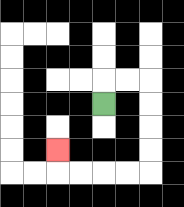{'start': '[4, 4]', 'end': '[2, 6]', 'path_directions': 'U,R,R,D,D,D,D,L,L,L,L,U', 'path_coordinates': '[[4, 4], [4, 3], [5, 3], [6, 3], [6, 4], [6, 5], [6, 6], [6, 7], [5, 7], [4, 7], [3, 7], [2, 7], [2, 6]]'}